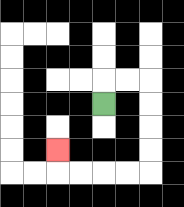{'start': '[4, 4]', 'end': '[2, 6]', 'path_directions': 'U,R,R,D,D,D,D,L,L,L,L,U', 'path_coordinates': '[[4, 4], [4, 3], [5, 3], [6, 3], [6, 4], [6, 5], [6, 6], [6, 7], [5, 7], [4, 7], [3, 7], [2, 7], [2, 6]]'}